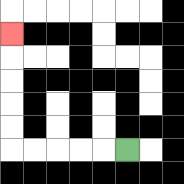{'start': '[5, 6]', 'end': '[0, 1]', 'path_directions': 'L,L,L,L,L,U,U,U,U,U', 'path_coordinates': '[[5, 6], [4, 6], [3, 6], [2, 6], [1, 6], [0, 6], [0, 5], [0, 4], [0, 3], [0, 2], [0, 1]]'}